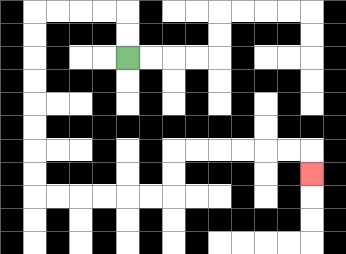{'start': '[5, 2]', 'end': '[13, 7]', 'path_directions': 'U,U,L,L,L,L,D,D,D,D,D,D,D,D,R,R,R,R,R,R,U,U,R,R,R,R,R,R,D', 'path_coordinates': '[[5, 2], [5, 1], [5, 0], [4, 0], [3, 0], [2, 0], [1, 0], [1, 1], [1, 2], [1, 3], [1, 4], [1, 5], [1, 6], [1, 7], [1, 8], [2, 8], [3, 8], [4, 8], [5, 8], [6, 8], [7, 8], [7, 7], [7, 6], [8, 6], [9, 6], [10, 6], [11, 6], [12, 6], [13, 6], [13, 7]]'}